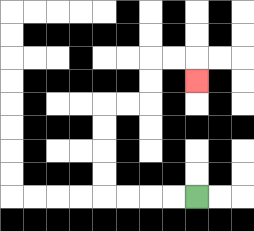{'start': '[8, 8]', 'end': '[8, 3]', 'path_directions': 'L,L,L,L,U,U,U,U,R,R,U,U,R,R,D', 'path_coordinates': '[[8, 8], [7, 8], [6, 8], [5, 8], [4, 8], [4, 7], [4, 6], [4, 5], [4, 4], [5, 4], [6, 4], [6, 3], [6, 2], [7, 2], [8, 2], [8, 3]]'}